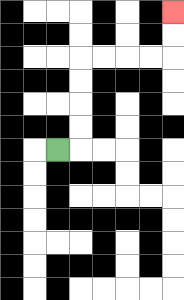{'start': '[2, 6]', 'end': '[7, 0]', 'path_directions': 'R,U,U,U,U,R,R,R,R,U,U', 'path_coordinates': '[[2, 6], [3, 6], [3, 5], [3, 4], [3, 3], [3, 2], [4, 2], [5, 2], [6, 2], [7, 2], [7, 1], [7, 0]]'}